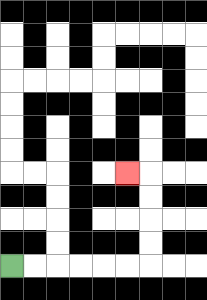{'start': '[0, 11]', 'end': '[5, 7]', 'path_directions': 'R,R,R,R,R,R,U,U,U,U,L', 'path_coordinates': '[[0, 11], [1, 11], [2, 11], [3, 11], [4, 11], [5, 11], [6, 11], [6, 10], [6, 9], [6, 8], [6, 7], [5, 7]]'}